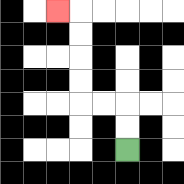{'start': '[5, 6]', 'end': '[2, 0]', 'path_directions': 'U,U,L,L,U,U,U,U,L', 'path_coordinates': '[[5, 6], [5, 5], [5, 4], [4, 4], [3, 4], [3, 3], [3, 2], [3, 1], [3, 0], [2, 0]]'}